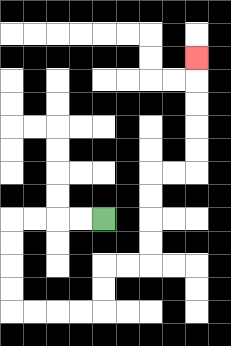{'start': '[4, 9]', 'end': '[8, 2]', 'path_directions': 'L,L,L,L,D,D,D,D,R,R,R,R,U,U,R,R,U,U,U,U,R,R,U,U,U,U,U', 'path_coordinates': '[[4, 9], [3, 9], [2, 9], [1, 9], [0, 9], [0, 10], [0, 11], [0, 12], [0, 13], [1, 13], [2, 13], [3, 13], [4, 13], [4, 12], [4, 11], [5, 11], [6, 11], [6, 10], [6, 9], [6, 8], [6, 7], [7, 7], [8, 7], [8, 6], [8, 5], [8, 4], [8, 3], [8, 2]]'}